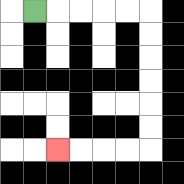{'start': '[1, 0]', 'end': '[2, 6]', 'path_directions': 'R,R,R,R,R,D,D,D,D,D,D,L,L,L,L', 'path_coordinates': '[[1, 0], [2, 0], [3, 0], [4, 0], [5, 0], [6, 0], [6, 1], [6, 2], [6, 3], [6, 4], [6, 5], [6, 6], [5, 6], [4, 6], [3, 6], [2, 6]]'}